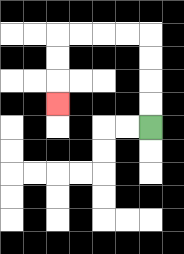{'start': '[6, 5]', 'end': '[2, 4]', 'path_directions': 'U,U,U,U,L,L,L,L,D,D,D', 'path_coordinates': '[[6, 5], [6, 4], [6, 3], [6, 2], [6, 1], [5, 1], [4, 1], [3, 1], [2, 1], [2, 2], [2, 3], [2, 4]]'}